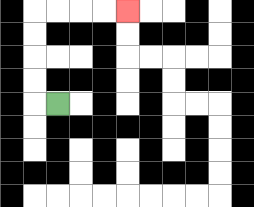{'start': '[2, 4]', 'end': '[5, 0]', 'path_directions': 'L,U,U,U,U,R,R,R,R', 'path_coordinates': '[[2, 4], [1, 4], [1, 3], [1, 2], [1, 1], [1, 0], [2, 0], [3, 0], [4, 0], [5, 0]]'}